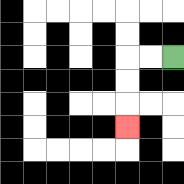{'start': '[7, 2]', 'end': '[5, 5]', 'path_directions': 'L,L,D,D,D', 'path_coordinates': '[[7, 2], [6, 2], [5, 2], [5, 3], [5, 4], [5, 5]]'}